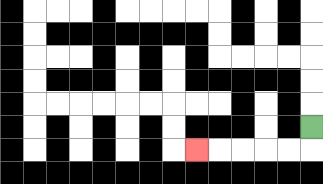{'start': '[13, 5]', 'end': '[8, 6]', 'path_directions': 'D,L,L,L,L,L', 'path_coordinates': '[[13, 5], [13, 6], [12, 6], [11, 6], [10, 6], [9, 6], [8, 6]]'}